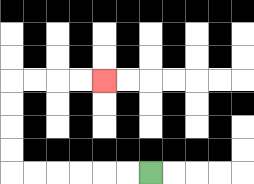{'start': '[6, 7]', 'end': '[4, 3]', 'path_directions': 'L,L,L,L,L,L,U,U,U,U,R,R,R,R', 'path_coordinates': '[[6, 7], [5, 7], [4, 7], [3, 7], [2, 7], [1, 7], [0, 7], [0, 6], [0, 5], [0, 4], [0, 3], [1, 3], [2, 3], [3, 3], [4, 3]]'}